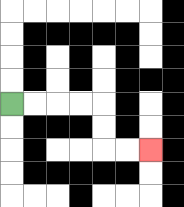{'start': '[0, 4]', 'end': '[6, 6]', 'path_directions': 'R,R,R,R,D,D,R,R', 'path_coordinates': '[[0, 4], [1, 4], [2, 4], [3, 4], [4, 4], [4, 5], [4, 6], [5, 6], [6, 6]]'}